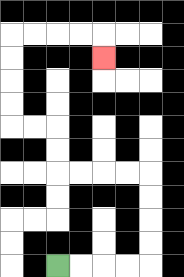{'start': '[2, 11]', 'end': '[4, 2]', 'path_directions': 'R,R,R,R,U,U,U,U,L,L,L,L,U,U,L,L,U,U,U,U,R,R,R,R,D', 'path_coordinates': '[[2, 11], [3, 11], [4, 11], [5, 11], [6, 11], [6, 10], [6, 9], [6, 8], [6, 7], [5, 7], [4, 7], [3, 7], [2, 7], [2, 6], [2, 5], [1, 5], [0, 5], [0, 4], [0, 3], [0, 2], [0, 1], [1, 1], [2, 1], [3, 1], [4, 1], [4, 2]]'}